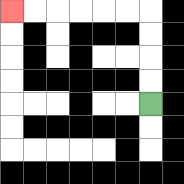{'start': '[6, 4]', 'end': '[0, 0]', 'path_directions': 'U,U,U,U,L,L,L,L,L,L', 'path_coordinates': '[[6, 4], [6, 3], [6, 2], [6, 1], [6, 0], [5, 0], [4, 0], [3, 0], [2, 0], [1, 0], [0, 0]]'}